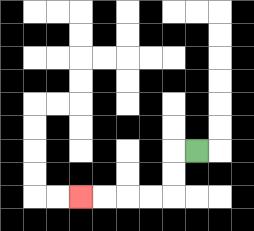{'start': '[8, 6]', 'end': '[3, 8]', 'path_directions': 'L,D,D,L,L,L,L', 'path_coordinates': '[[8, 6], [7, 6], [7, 7], [7, 8], [6, 8], [5, 8], [4, 8], [3, 8]]'}